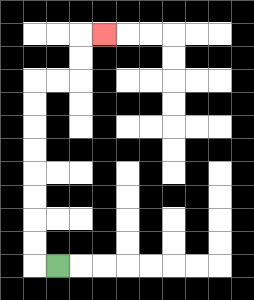{'start': '[2, 11]', 'end': '[4, 1]', 'path_directions': 'L,U,U,U,U,U,U,U,U,R,R,U,U,R', 'path_coordinates': '[[2, 11], [1, 11], [1, 10], [1, 9], [1, 8], [1, 7], [1, 6], [1, 5], [1, 4], [1, 3], [2, 3], [3, 3], [3, 2], [3, 1], [4, 1]]'}